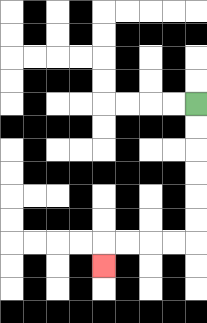{'start': '[8, 4]', 'end': '[4, 11]', 'path_directions': 'D,D,D,D,D,D,L,L,L,L,D', 'path_coordinates': '[[8, 4], [8, 5], [8, 6], [8, 7], [8, 8], [8, 9], [8, 10], [7, 10], [6, 10], [5, 10], [4, 10], [4, 11]]'}